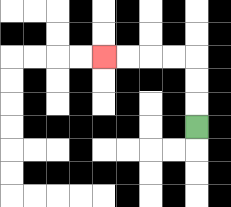{'start': '[8, 5]', 'end': '[4, 2]', 'path_directions': 'U,U,U,L,L,L,L', 'path_coordinates': '[[8, 5], [8, 4], [8, 3], [8, 2], [7, 2], [6, 2], [5, 2], [4, 2]]'}